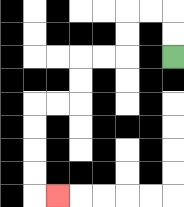{'start': '[7, 2]', 'end': '[2, 8]', 'path_directions': 'U,U,L,L,D,D,L,L,D,D,L,L,D,D,D,D,R', 'path_coordinates': '[[7, 2], [7, 1], [7, 0], [6, 0], [5, 0], [5, 1], [5, 2], [4, 2], [3, 2], [3, 3], [3, 4], [2, 4], [1, 4], [1, 5], [1, 6], [1, 7], [1, 8], [2, 8]]'}